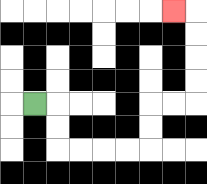{'start': '[1, 4]', 'end': '[7, 0]', 'path_directions': 'R,D,D,R,R,R,R,U,U,R,R,U,U,U,U,L', 'path_coordinates': '[[1, 4], [2, 4], [2, 5], [2, 6], [3, 6], [4, 6], [5, 6], [6, 6], [6, 5], [6, 4], [7, 4], [8, 4], [8, 3], [8, 2], [8, 1], [8, 0], [7, 0]]'}